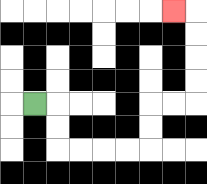{'start': '[1, 4]', 'end': '[7, 0]', 'path_directions': 'R,D,D,R,R,R,R,U,U,R,R,U,U,U,U,L', 'path_coordinates': '[[1, 4], [2, 4], [2, 5], [2, 6], [3, 6], [4, 6], [5, 6], [6, 6], [6, 5], [6, 4], [7, 4], [8, 4], [8, 3], [8, 2], [8, 1], [8, 0], [7, 0]]'}